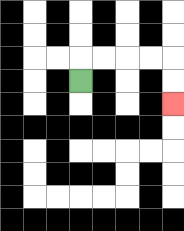{'start': '[3, 3]', 'end': '[7, 4]', 'path_directions': 'U,R,R,R,R,D,D', 'path_coordinates': '[[3, 3], [3, 2], [4, 2], [5, 2], [6, 2], [7, 2], [7, 3], [7, 4]]'}